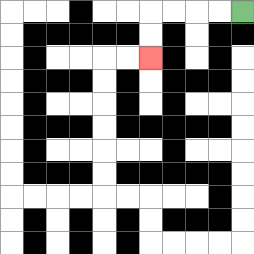{'start': '[10, 0]', 'end': '[6, 2]', 'path_directions': 'L,L,L,L,D,D', 'path_coordinates': '[[10, 0], [9, 0], [8, 0], [7, 0], [6, 0], [6, 1], [6, 2]]'}